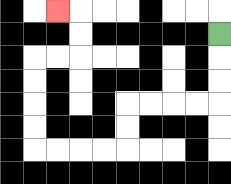{'start': '[9, 1]', 'end': '[2, 0]', 'path_directions': 'D,D,D,L,L,L,L,D,D,L,L,L,L,U,U,U,U,R,R,U,U,L', 'path_coordinates': '[[9, 1], [9, 2], [9, 3], [9, 4], [8, 4], [7, 4], [6, 4], [5, 4], [5, 5], [5, 6], [4, 6], [3, 6], [2, 6], [1, 6], [1, 5], [1, 4], [1, 3], [1, 2], [2, 2], [3, 2], [3, 1], [3, 0], [2, 0]]'}